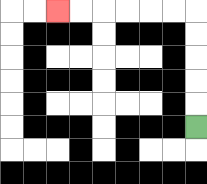{'start': '[8, 5]', 'end': '[2, 0]', 'path_directions': 'U,U,U,U,U,L,L,L,L,L,L', 'path_coordinates': '[[8, 5], [8, 4], [8, 3], [8, 2], [8, 1], [8, 0], [7, 0], [6, 0], [5, 0], [4, 0], [3, 0], [2, 0]]'}